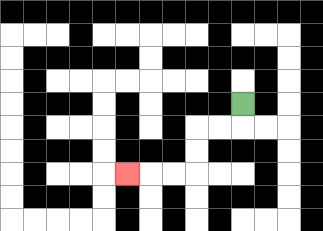{'start': '[10, 4]', 'end': '[5, 7]', 'path_directions': 'D,L,L,D,D,L,L,L', 'path_coordinates': '[[10, 4], [10, 5], [9, 5], [8, 5], [8, 6], [8, 7], [7, 7], [6, 7], [5, 7]]'}